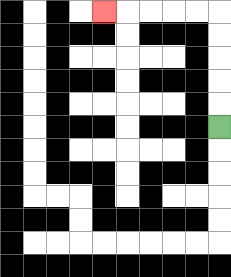{'start': '[9, 5]', 'end': '[4, 0]', 'path_directions': 'U,U,U,U,U,L,L,L,L,L', 'path_coordinates': '[[9, 5], [9, 4], [9, 3], [9, 2], [9, 1], [9, 0], [8, 0], [7, 0], [6, 0], [5, 0], [4, 0]]'}